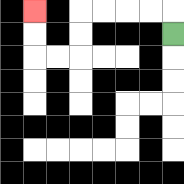{'start': '[7, 1]', 'end': '[1, 0]', 'path_directions': 'U,L,L,L,L,D,D,L,L,U,U', 'path_coordinates': '[[7, 1], [7, 0], [6, 0], [5, 0], [4, 0], [3, 0], [3, 1], [3, 2], [2, 2], [1, 2], [1, 1], [1, 0]]'}